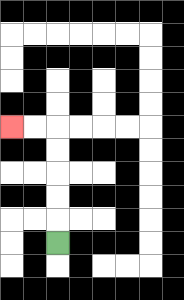{'start': '[2, 10]', 'end': '[0, 5]', 'path_directions': 'U,U,U,U,U,L,L', 'path_coordinates': '[[2, 10], [2, 9], [2, 8], [2, 7], [2, 6], [2, 5], [1, 5], [0, 5]]'}